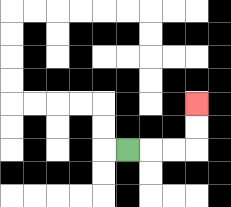{'start': '[5, 6]', 'end': '[8, 4]', 'path_directions': 'R,R,R,U,U', 'path_coordinates': '[[5, 6], [6, 6], [7, 6], [8, 6], [8, 5], [8, 4]]'}